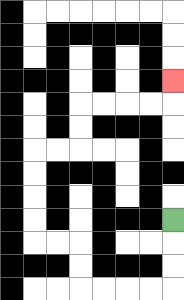{'start': '[7, 9]', 'end': '[7, 3]', 'path_directions': 'D,D,D,L,L,L,L,U,U,L,L,U,U,U,U,R,R,U,U,R,R,R,R,U', 'path_coordinates': '[[7, 9], [7, 10], [7, 11], [7, 12], [6, 12], [5, 12], [4, 12], [3, 12], [3, 11], [3, 10], [2, 10], [1, 10], [1, 9], [1, 8], [1, 7], [1, 6], [2, 6], [3, 6], [3, 5], [3, 4], [4, 4], [5, 4], [6, 4], [7, 4], [7, 3]]'}